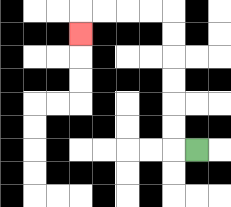{'start': '[8, 6]', 'end': '[3, 1]', 'path_directions': 'L,U,U,U,U,U,U,L,L,L,L,D', 'path_coordinates': '[[8, 6], [7, 6], [7, 5], [7, 4], [7, 3], [7, 2], [7, 1], [7, 0], [6, 0], [5, 0], [4, 0], [3, 0], [3, 1]]'}